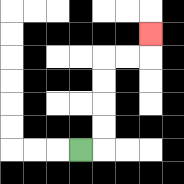{'start': '[3, 6]', 'end': '[6, 1]', 'path_directions': 'R,U,U,U,U,R,R,U', 'path_coordinates': '[[3, 6], [4, 6], [4, 5], [4, 4], [4, 3], [4, 2], [5, 2], [6, 2], [6, 1]]'}